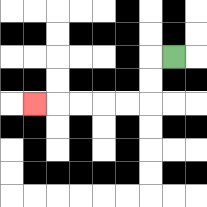{'start': '[7, 2]', 'end': '[1, 4]', 'path_directions': 'L,D,D,L,L,L,L,L', 'path_coordinates': '[[7, 2], [6, 2], [6, 3], [6, 4], [5, 4], [4, 4], [3, 4], [2, 4], [1, 4]]'}